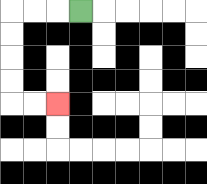{'start': '[3, 0]', 'end': '[2, 4]', 'path_directions': 'L,L,L,D,D,D,D,R,R', 'path_coordinates': '[[3, 0], [2, 0], [1, 0], [0, 0], [0, 1], [0, 2], [0, 3], [0, 4], [1, 4], [2, 4]]'}